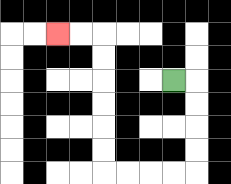{'start': '[7, 3]', 'end': '[2, 1]', 'path_directions': 'R,D,D,D,D,L,L,L,L,U,U,U,U,U,U,L,L', 'path_coordinates': '[[7, 3], [8, 3], [8, 4], [8, 5], [8, 6], [8, 7], [7, 7], [6, 7], [5, 7], [4, 7], [4, 6], [4, 5], [4, 4], [4, 3], [4, 2], [4, 1], [3, 1], [2, 1]]'}